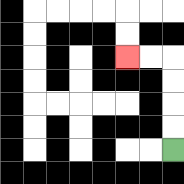{'start': '[7, 6]', 'end': '[5, 2]', 'path_directions': 'U,U,U,U,L,L', 'path_coordinates': '[[7, 6], [7, 5], [7, 4], [7, 3], [7, 2], [6, 2], [5, 2]]'}